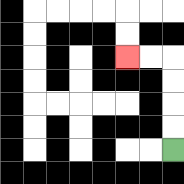{'start': '[7, 6]', 'end': '[5, 2]', 'path_directions': 'U,U,U,U,L,L', 'path_coordinates': '[[7, 6], [7, 5], [7, 4], [7, 3], [7, 2], [6, 2], [5, 2]]'}